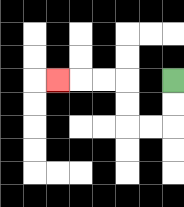{'start': '[7, 3]', 'end': '[2, 3]', 'path_directions': 'D,D,L,L,U,U,L,L,L', 'path_coordinates': '[[7, 3], [7, 4], [7, 5], [6, 5], [5, 5], [5, 4], [5, 3], [4, 3], [3, 3], [2, 3]]'}